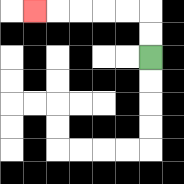{'start': '[6, 2]', 'end': '[1, 0]', 'path_directions': 'U,U,L,L,L,L,L', 'path_coordinates': '[[6, 2], [6, 1], [6, 0], [5, 0], [4, 0], [3, 0], [2, 0], [1, 0]]'}